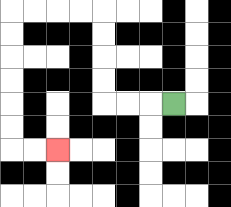{'start': '[7, 4]', 'end': '[2, 6]', 'path_directions': 'L,L,L,U,U,U,U,L,L,L,L,D,D,D,D,D,D,R,R', 'path_coordinates': '[[7, 4], [6, 4], [5, 4], [4, 4], [4, 3], [4, 2], [4, 1], [4, 0], [3, 0], [2, 0], [1, 0], [0, 0], [0, 1], [0, 2], [0, 3], [0, 4], [0, 5], [0, 6], [1, 6], [2, 6]]'}